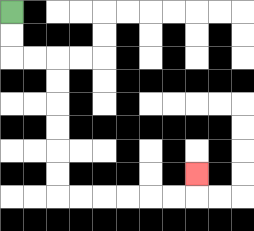{'start': '[0, 0]', 'end': '[8, 7]', 'path_directions': 'D,D,R,R,D,D,D,D,D,D,R,R,R,R,R,R,U', 'path_coordinates': '[[0, 0], [0, 1], [0, 2], [1, 2], [2, 2], [2, 3], [2, 4], [2, 5], [2, 6], [2, 7], [2, 8], [3, 8], [4, 8], [5, 8], [6, 8], [7, 8], [8, 8], [8, 7]]'}